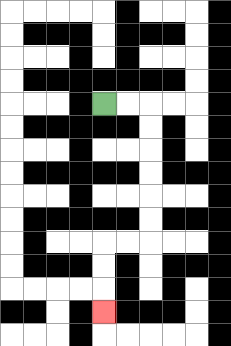{'start': '[4, 4]', 'end': '[4, 13]', 'path_directions': 'R,R,D,D,D,D,D,D,L,L,D,D,D', 'path_coordinates': '[[4, 4], [5, 4], [6, 4], [6, 5], [6, 6], [6, 7], [6, 8], [6, 9], [6, 10], [5, 10], [4, 10], [4, 11], [4, 12], [4, 13]]'}